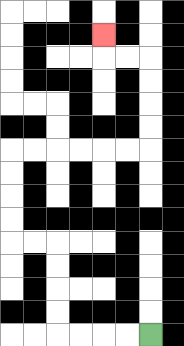{'start': '[6, 14]', 'end': '[4, 1]', 'path_directions': 'L,L,L,L,U,U,U,U,L,L,U,U,U,U,R,R,R,R,R,R,U,U,U,U,L,L,U', 'path_coordinates': '[[6, 14], [5, 14], [4, 14], [3, 14], [2, 14], [2, 13], [2, 12], [2, 11], [2, 10], [1, 10], [0, 10], [0, 9], [0, 8], [0, 7], [0, 6], [1, 6], [2, 6], [3, 6], [4, 6], [5, 6], [6, 6], [6, 5], [6, 4], [6, 3], [6, 2], [5, 2], [4, 2], [4, 1]]'}